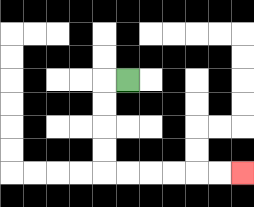{'start': '[5, 3]', 'end': '[10, 7]', 'path_directions': 'L,D,D,D,D,R,R,R,R,R,R', 'path_coordinates': '[[5, 3], [4, 3], [4, 4], [4, 5], [4, 6], [4, 7], [5, 7], [6, 7], [7, 7], [8, 7], [9, 7], [10, 7]]'}